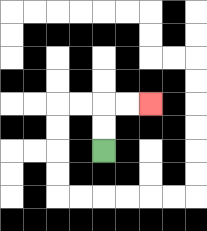{'start': '[4, 6]', 'end': '[6, 4]', 'path_directions': 'U,U,R,R', 'path_coordinates': '[[4, 6], [4, 5], [4, 4], [5, 4], [6, 4]]'}